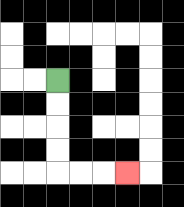{'start': '[2, 3]', 'end': '[5, 7]', 'path_directions': 'D,D,D,D,R,R,R', 'path_coordinates': '[[2, 3], [2, 4], [2, 5], [2, 6], [2, 7], [3, 7], [4, 7], [5, 7]]'}